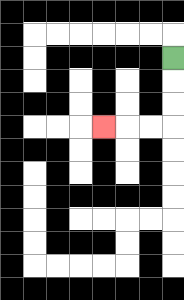{'start': '[7, 2]', 'end': '[4, 5]', 'path_directions': 'D,D,D,L,L,L', 'path_coordinates': '[[7, 2], [7, 3], [7, 4], [7, 5], [6, 5], [5, 5], [4, 5]]'}